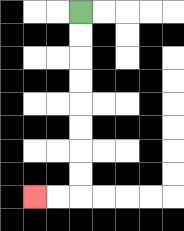{'start': '[3, 0]', 'end': '[1, 8]', 'path_directions': 'D,D,D,D,D,D,D,D,L,L', 'path_coordinates': '[[3, 0], [3, 1], [3, 2], [3, 3], [3, 4], [3, 5], [3, 6], [3, 7], [3, 8], [2, 8], [1, 8]]'}